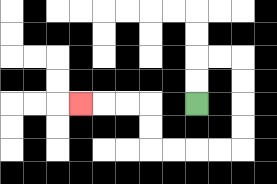{'start': '[8, 4]', 'end': '[3, 4]', 'path_directions': 'U,U,R,R,D,D,D,D,L,L,L,L,U,U,L,L,L', 'path_coordinates': '[[8, 4], [8, 3], [8, 2], [9, 2], [10, 2], [10, 3], [10, 4], [10, 5], [10, 6], [9, 6], [8, 6], [7, 6], [6, 6], [6, 5], [6, 4], [5, 4], [4, 4], [3, 4]]'}